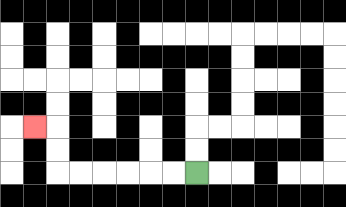{'start': '[8, 7]', 'end': '[1, 5]', 'path_directions': 'L,L,L,L,L,L,U,U,L', 'path_coordinates': '[[8, 7], [7, 7], [6, 7], [5, 7], [4, 7], [3, 7], [2, 7], [2, 6], [2, 5], [1, 5]]'}